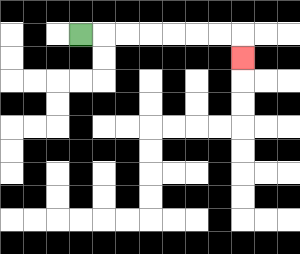{'start': '[3, 1]', 'end': '[10, 2]', 'path_directions': 'R,R,R,R,R,R,R,D', 'path_coordinates': '[[3, 1], [4, 1], [5, 1], [6, 1], [7, 1], [8, 1], [9, 1], [10, 1], [10, 2]]'}